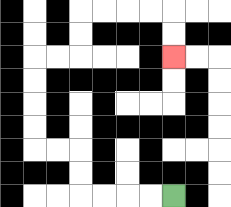{'start': '[7, 8]', 'end': '[7, 2]', 'path_directions': 'L,L,L,L,U,U,L,L,U,U,U,U,R,R,U,U,R,R,R,R,D,D', 'path_coordinates': '[[7, 8], [6, 8], [5, 8], [4, 8], [3, 8], [3, 7], [3, 6], [2, 6], [1, 6], [1, 5], [1, 4], [1, 3], [1, 2], [2, 2], [3, 2], [3, 1], [3, 0], [4, 0], [5, 0], [6, 0], [7, 0], [7, 1], [7, 2]]'}